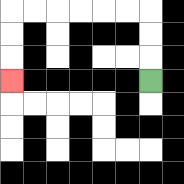{'start': '[6, 3]', 'end': '[0, 3]', 'path_directions': 'U,U,U,L,L,L,L,L,L,D,D,D', 'path_coordinates': '[[6, 3], [6, 2], [6, 1], [6, 0], [5, 0], [4, 0], [3, 0], [2, 0], [1, 0], [0, 0], [0, 1], [0, 2], [0, 3]]'}